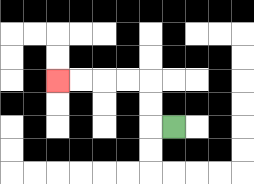{'start': '[7, 5]', 'end': '[2, 3]', 'path_directions': 'L,U,U,L,L,L,L', 'path_coordinates': '[[7, 5], [6, 5], [6, 4], [6, 3], [5, 3], [4, 3], [3, 3], [2, 3]]'}